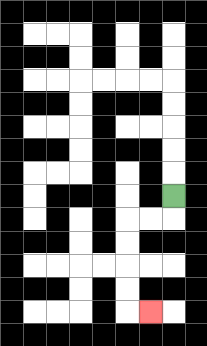{'start': '[7, 8]', 'end': '[6, 13]', 'path_directions': 'D,L,L,D,D,D,D,R', 'path_coordinates': '[[7, 8], [7, 9], [6, 9], [5, 9], [5, 10], [5, 11], [5, 12], [5, 13], [6, 13]]'}